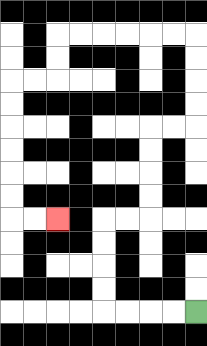{'start': '[8, 13]', 'end': '[2, 9]', 'path_directions': 'L,L,L,L,U,U,U,U,R,R,U,U,U,U,R,R,U,U,U,U,L,L,L,L,L,L,D,D,L,L,D,D,D,D,D,D,R,R', 'path_coordinates': '[[8, 13], [7, 13], [6, 13], [5, 13], [4, 13], [4, 12], [4, 11], [4, 10], [4, 9], [5, 9], [6, 9], [6, 8], [6, 7], [6, 6], [6, 5], [7, 5], [8, 5], [8, 4], [8, 3], [8, 2], [8, 1], [7, 1], [6, 1], [5, 1], [4, 1], [3, 1], [2, 1], [2, 2], [2, 3], [1, 3], [0, 3], [0, 4], [0, 5], [0, 6], [0, 7], [0, 8], [0, 9], [1, 9], [2, 9]]'}